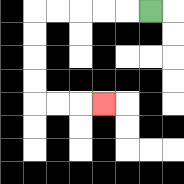{'start': '[6, 0]', 'end': '[4, 4]', 'path_directions': 'L,L,L,L,L,D,D,D,D,R,R,R', 'path_coordinates': '[[6, 0], [5, 0], [4, 0], [3, 0], [2, 0], [1, 0], [1, 1], [1, 2], [1, 3], [1, 4], [2, 4], [3, 4], [4, 4]]'}